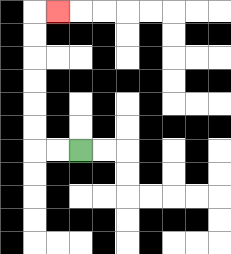{'start': '[3, 6]', 'end': '[2, 0]', 'path_directions': 'L,L,U,U,U,U,U,U,R', 'path_coordinates': '[[3, 6], [2, 6], [1, 6], [1, 5], [1, 4], [1, 3], [1, 2], [1, 1], [1, 0], [2, 0]]'}